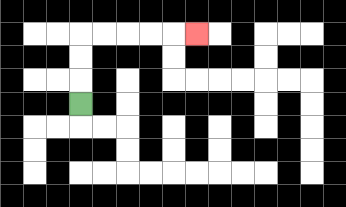{'start': '[3, 4]', 'end': '[8, 1]', 'path_directions': 'U,U,U,R,R,R,R,R', 'path_coordinates': '[[3, 4], [3, 3], [3, 2], [3, 1], [4, 1], [5, 1], [6, 1], [7, 1], [8, 1]]'}